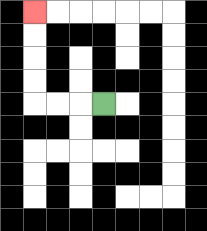{'start': '[4, 4]', 'end': '[1, 0]', 'path_directions': 'L,L,L,U,U,U,U', 'path_coordinates': '[[4, 4], [3, 4], [2, 4], [1, 4], [1, 3], [1, 2], [1, 1], [1, 0]]'}